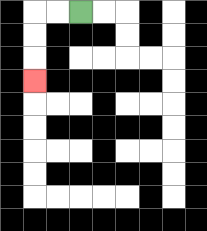{'start': '[3, 0]', 'end': '[1, 3]', 'path_directions': 'L,L,D,D,D', 'path_coordinates': '[[3, 0], [2, 0], [1, 0], [1, 1], [1, 2], [1, 3]]'}